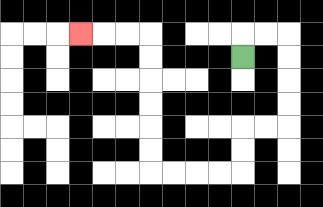{'start': '[10, 2]', 'end': '[3, 1]', 'path_directions': 'U,R,R,D,D,D,D,L,L,D,D,L,L,L,L,U,U,U,U,U,U,L,L,L', 'path_coordinates': '[[10, 2], [10, 1], [11, 1], [12, 1], [12, 2], [12, 3], [12, 4], [12, 5], [11, 5], [10, 5], [10, 6], [10, 7], [9, 7], [8, 7], [7, 7], [6, 7], [6, 6], [6, 5], [6, 4], [6, 3], [6, 2], [6, 1], [5, 1], [4, 1], [3, 1]]'}